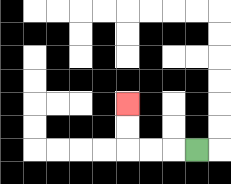{'start': '[8, 6]', 'end': '[5, 4]', 'path_directions': 'L,L,L,U,U', 'path_coordinates': '[[8, 6], [7, 6], [6, 6], [5, 6], [5, 5], [5, 4]]'}